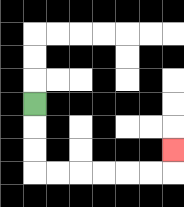{'start': '[1, 4]', 'end': '[7, 6]', 'path_directions': 'D,D,D,R,R,R,R,R,R,U', 'path_coordinates': '[[1, 4], [1, 5], [1, 6], [1, 7], [2, 7], [3, 7], [4, 7], [5, 7], [6, 7], [7, 7], [7, 6]]'}